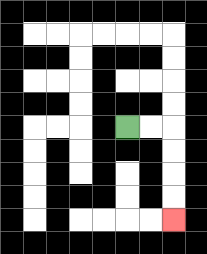{'start': '[5, 5]', 'end': '[7, 9]', 'path_directions': 'R,R,D,D,D,D', 'path_coordinates': '[[5, 5], [6, 5], [7, 5], [7, 6], [7, 7], [7, 8], [7, 9]]'}